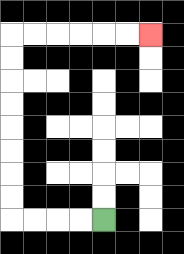{'start': '[4, 9]', 'end': '[6, 1]', 'path_directions': 'L,L,L,L,U,U,U,U,U,U,U,U,R,R,R,R,R,R', 'path_coordinates': '[[4, 9], [3, 9], [2, 9], [1, 9], [0, 9], [0, 8], [0, 7], [0, 6], [0, 5], [0, 4], [0, 3], [0, 2], [0, 1], [1, 1], [2, 1], [3, 1], [4, 1], [5, 1], [6, 1]]'}